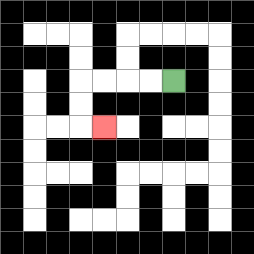{'start': '[7, 3]', 'end': '[4, 5]', 'path_directions': 'L,L,L,L,D,D,R', 'path_coordinates': '[[7, 3], [6, 3], [5, 3], [4, 3], [3, 3], [3, 4], [3, 5], [4, 5]]'}